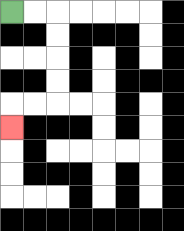{'start': '[0, 0]', 'end': '[0, 5]', 'path_directions': 'R,R,D,D,D,D,L,L,D', 'path_coordinates': '[[0, 0], [1, 0], [2, 0], [2, 1], [2, 2], [2, 3], [2, 4], [1, 4], [0, 4], [0, 5]]'}